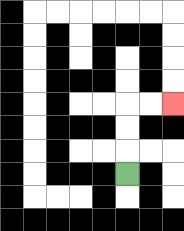{'start': '[5, 7]', 'end': '[7, 4]', 'path_directions': 'U,U,U,R,R', 'path_coordinates': '[[5, 7], [5, 6], [5, 5], [5, 4], [6, 4], [7, 4]]'}